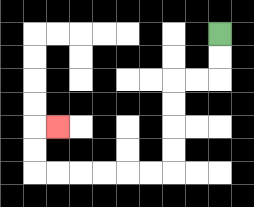{'start': '[9, 1]', 'end': '[2, 5]', 'path_directions': 'D,D,L,L,D,D,D,D,L,L,L,L,L,L,U,U,R', 'path_coordinates': '[[9, 1], [9, 2], [9, 3], [8, 3], [7, 3], [7, 4], [7, 5], [7, 6], [7, 7], [6, 7], [5, 7], [4, 7], [3, 7], [2, 7], [1, 7], [1, 6], [1, 5], [2, 5]]'}